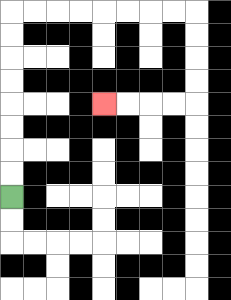{'start': '[0, 8]', 'end': '[4, 4]', 'path_directions': 'U,U,U,U,U,U,U,U,R,R,R,R,R,R,R,R,D,D,D,D,L,L,L,L', 'path_coordinates': '[[0, 8], [0, 7], [0, 6], [0, 5], [0, 4], [0, 3], [0, 2], [0, 1], [0, 0], [1, 0], [2, 0], [3, 0], [4, 0], [5, 0], [6, 0], [7, 0], [8, 0], [8, 1], [8, 2], [8, 3], [8, 4], [7, 4], [6, 4], [5, 4], [4, 4]]'}